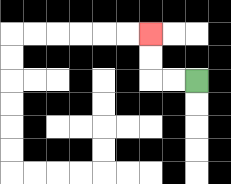{'start': '[8, 3]', 'end': '[6, 1]', 'path_directions': 'L,L,U,U', 'path_coordinates': '[[8, 3], [7, 3], [6, 3], [6, 2], [6, 1]]'}